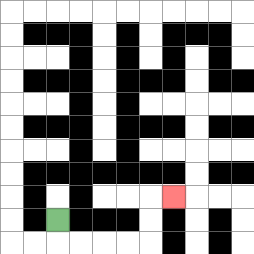{'start': '[2, 9]', 'end': '[7, 8]', 'path_directions': 'D,R,R,R,R,U,U,R', 'path_coordinates': '[[2, 9], [2, 10], [3, 10], [4, 10], [5, 10], [6, 10], [6, 9], [6, 8], [7, 8]]'}